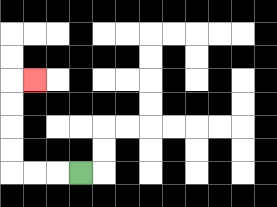{'start': '[3, 7]', 'end': '[1, 3]', 'path_directions': 'L,L,L,U,U,U,U,R', 'path_coordinates': '[[3, 7], [2, 7], [1, 7], [0, 7], [0, 6], [0, 5], [0, 4], [0, 3], [1, 3]]'}